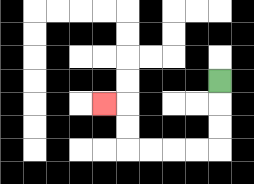{'start': '[9, 3]', 'end': '[4, 4]', 'path_directions': 'D,D,D,L,L,L,L,U,U,L', 'path_coordinates': '[[9, 3], [9, 4], [9, 5], [9, 6], [8, 6], [7, 6], [6, 6], [5, 6], [5, 5], [5, 4], [4, 4]]'}